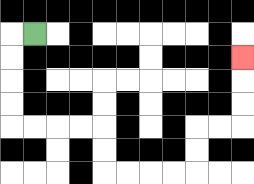{'start': '[1, 1]', 'end': '[10, 2]', 'path_directions': 'L,D,D,D,D,R,R,R,R,D,D,R,R,R,R,U,U,R,R,U,U,U', 'path_coordinates': '[[1, 1], [0, 1], [0, 2], [0, 3], [0, 4], [0, 5], [1, 5], [2, 5], [3, 5], [4, 5], [4, 6], [4, 7], [5, 7], [6, 7], [7, 7], [8, 7], [8, 6], [8, 5], [9, 5], [10, 5], [10, 4], [10, 3], [10, 2]]'}